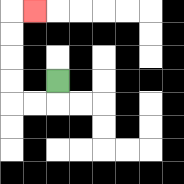{'start': '[2, 3]', 'end': '[1, 0]', 'path_directions': 'D,L,L,U,U,U,U,R', 'path_coordinates': '[[2, 3], [2, 4], [1, 4], [0, 4], [0, 3], [0, 2], [0, 1], [0, 0], [1, 0]]'}